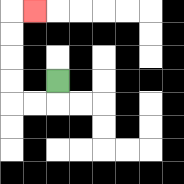{'start': '[2, 3]', 'end': '[1, 0]', 'path_directions': 'D,L,L,U,U,U,U,R', 'path_coordinates': '[[2, 3], [2, 4], [1, 4], [0, 4], [0, 3], [0, 2], [0, 1], [0, 0], [1, 0]]'}